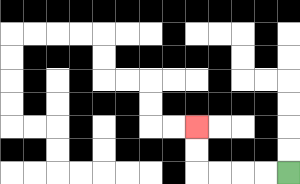{'start': '[12, 7]', 'end': '[8, 5]', 'path_directions': 'L,L,L,L,U,U', 'path_coordinates': '[[12, 7], [11, 7], [10, 7], [9, 7], [8, 7], [8, 6], [8, 5]]'}